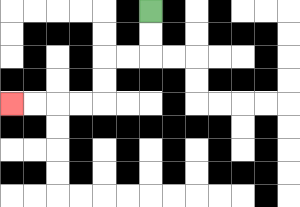{'start': '[6, 0]', 'end': '[0, 4]', 'path_directions': 'D,D,L,L,D,D,L,L,L,L', 'path_coordinates': '[[6, 0], [6, 1], [6, 2], [5, 2], [4, 2], [4, 3], [4, 4], [3, 4], [2, 4], [1, 4], [0, 4]]'}